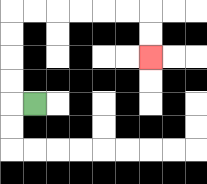{'start': '[1, 4]', 'end': '[6, 2]', 'path_directions': 'L,U,U,U,U,R,R,R,R,R,R,D,D', 'path_coordinates': '[[1, 4], [0, 4], [0, 3], [0, 2], [0, 1], [0, 0], [1, 0], [2, 0], [3, 0], [4, 0], [5, 0], [6, 0], [6, 1], [6, 2]]'}